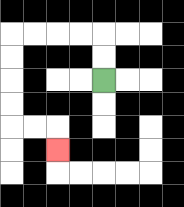{'start': '[4, 3]', 'end': '[2, 6]', 'path_directions': 'U,U,L,L,L,L,D,D,D,D,R,R,D', 'path_coordinates': '[[4, 3], [4, 2], [4, 1], [3, 1], [2, 1], [1, 1], [0, 1], [0, 2], [0, 3], [0, 4], [0, 5], [1, 5], [2, 5], [2, 6]]'}